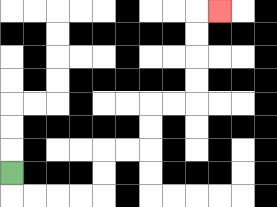{'start': '[0, 7]', 'end': '[9, 0]', 'path_directions': 'D,R,R,R,R,U,U,R,R,U,U,R,R,U,U,U,U,R', 'path_coordinates': '[[0, 7], [0, 8], [1, 8], [2, 8], [3, 8], [4, 8], [4, 7], [4, 6], [5, 6], [6, 6], [6, 5], [6, 4], [7, 4], [8, 4], [8, 3], [8, 2], [8, 1], [8, 0], [9, 0]]'}